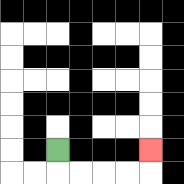{'start': '[2, 6]', 'end': '[6, 6]', 'path_directions': 'D,R,R,R,R,U', 'path_coordinates': '[[2, 6], [2, 7], [3, 7], [4, 7], [5, 7], [6, 7], [6, 6]]'}